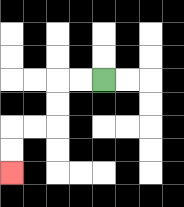{'start': '[4, 3]', 'end': '[0, 7]', 'path_directions': 'L,L,D,D,L,L,D,D', 'path_coordinates': '[[4, 3], [3, 3], [2, 3], [2, 4], [2, 5], [1, 5], [0, 5], [0, 6], [0, 7]]'}